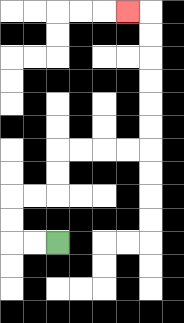{'start': '[2, 10]', 'end': '[5, 0]', 'path_directions': 'L,L,U,U,R,R,U,U,R,R,R,R,U,U,U,U,U,U,L', 'path_coordinates': '[[2, 10], [1, 10], [0, 10], [0, 9], [0, 8], [1, 8], [2, 8], [2, 7], [2, 6], [3, 6], [4, 6], [5, 6], [6, 6], [6, 5], [6, 4], [6, 3], [6, 2], [6, 1], [6, 0], [5, 0]]'}